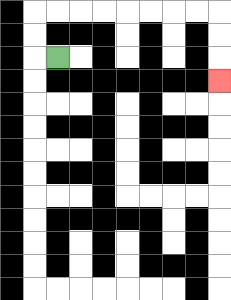{'start': '[2, 2]', 'end': '[9, 3]', 'path_directions': 'L,U,U,R,R,R,R,R,R,R,R,D,D,D', 'path_coordinates': '[[2, 2], [1, 2], [1, 1], [1, 0], [2, 0], [3, 0], [4, 0], [5, 0], [6, 0], [7, 0], [8, 0], [9, 0], [9, 1], [9, 2], [9, 3]]'}